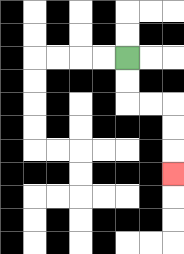{'start': '[5, 2]', 'end': '[7, 7]', 'path_directions': 'D,D,R,R,D,D,D', 'path_coordinates': '[[5, 2], [5, 3], [5, 4], [6, 4], [7, 4], [7, 5], [7, 6], [7, 7]]'}